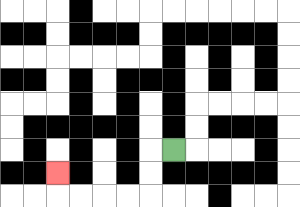{'start': '[7, 6]', 'end': '[2, 7]', 'path_directions': 'L,D,D,L,L,L,L,U', 'path_coordinates': '[[7, 6], [6, 6], [6, 7], [6, 8], [5, 8], [4, 8], [3, 8], [2, 8], [2, 7]]'}